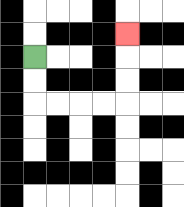{'start': '[1, 2]', 'end': '[5, 1]', 'path_directions': 'D,D,R,R,R,R,U,U,U', 'path_coordinates': '[[1, 2], [1, 3], [1, 4], [2, 4], [3, 4], [4, 4], [5, 4], [5, 3], [5, 2], [5, 1]]'}